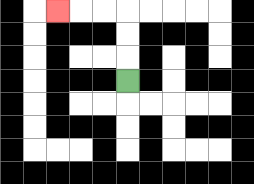{'start': '[5, 3]', 'end': '[2, 0]', 'path_directions': 'U,U,U,L,L,L', 'path_coordinates': '[[5, 3], [5, 2], [5, 1], [5, 0], [4, 0], [3, 0], [2, 0]]'}